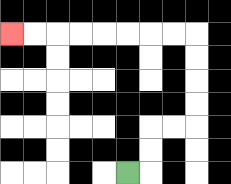{'start': '[5, 7]', 'end': '[0, 1]', 'path_directions': 'R,U,U,R,R,U,U,U,U,L,L,L,L,L,L,L,L', 'path_coordinates': '[[5, 7], [6, 7], [6, 6], [6, 5], [7, 5], [8, 5], [8, 4], [8, 3], [8, 2], [8, 1], [7, 1], [6, 1], [5, 1], [4, 1], [3, 1], [2, 1], [1, 1], [0, 1]]'}